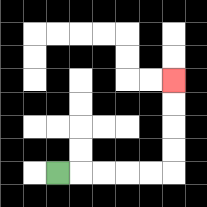{'start': '[2, 7]', 'end': '[7, 3]', 'path_directions': 'R,R,R,R,R,U,U,U,U', 'path_coordinates': '[[2, 7], [3, 7], [4, 7], [5, 7], [6, 7], [7, 7], [7, 6], [7, 5], [7, 4], [7, 3]]'}